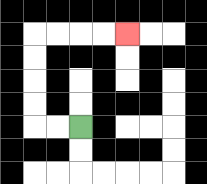{'start': '[3, 5]', 'end': '[5, 1]', 'path_directions': 'L,L,U,U,U,U,R,R,R,R', 'path_coordinates': '[[3, 5], [2, 5], [1, 5], [1, 4], [1, 3], [1, 2], [1, 1], [2, 1], [3, 1], [4, 1], [5, 1]]'}